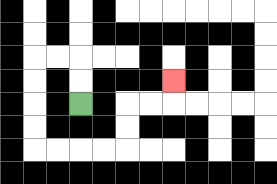{'start': '[3, 4]', 'end': '[7, 3]', 'path_directions': 'U,U,L,L,D,D,D,D,R,R,R,R,U,U,R,R,U', 'path_coordinates': '[[3, 4], [3, 3], [3, 2], [2, 2], [1, 2], [1, 3], [1, 4], [1, 5], [1, 6], [2, 6], [3, 6], [4, 6], [5, 6], [5, 5], [5, 4], [6, 4], [7, 4], [7, 3]]'}